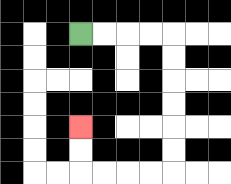{'start': '[3, 1]', 'end': '[3, 5]', 'path_directions': 'R,R,R,R,D,D,D,D,D,D,L,L,L,L,U,U', 'path_coordinates': '[[3, 1], [4, 1], [5, 1], [6, 1], [7, 1], [7, 2], [7, 3], [7, 4], [7, 5], [7, 6], [7, 7], [6, 7], [5, 7], [4, 7], [3, 7], [3, 6], [3, 5]]'}